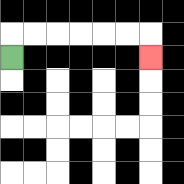{'start': '[0, 2]', 'end': '[6, 2]', 'path_directions': 'U,R,R,R,R,R,R,D', 'path_coordinates': '[[0, 2], [0, 1], [1, 1], [2, 1], [3, 1], [4, 1], [5, 1], [6, 1], [6, 2]]'}